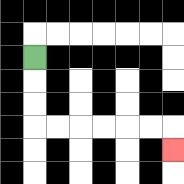{'start': '[1, 2]', 'end': '[7, 6]', 'path_directions': 'D,D,D,R,R,R,R,R,R,D', 'path_coordinates': '[[1, 2], [1, 3], [1, 4], [1, 5], [2, 5], [3, 5], [4, 5], [5, 5], [6, 5], [7, 5], [7, 6]]'}